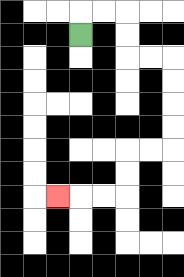{'start': '[3, 1]', 'end': '[2, 8]', 'path_directions': 'U,R,R,D,D,R,R,D,D,D,D,L,L,D,D,L,L,L', 'path_coordinates': '[[3, 1], [3, 0], [4, 0], [5, 0], [5, 1], [5, 2], [6, 2], [7, 2], [7, 3], [7, 4], [7, 5], [7, 6], [6, 6], [5, 6], [5, 7], [5, 8], [4, 8], [3, 8], [2, 8]]'}